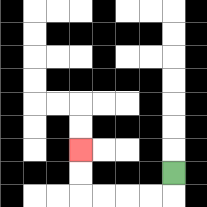{'start': '[7, 7]', 'end': '[3, 6]', 'path_directions': 'D,L,L,L,L,U,U', 'path_coordinates': '[[7, 7], [7, 8], [6, 8], [5, 8], [4, 8], [3, 8], [3, 7], [3, 6]]'}